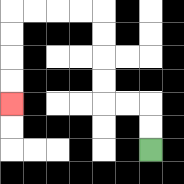{'start': '[6, 6]', 'end': '[0, 4]', 'path_directions': 'U,U,L,L,U,U,U,U,L,L,L,L,D,D,D,D', 'path_coordinates': '[[6, 6], [6, 5], [6, 4], [5, 4], [4, 4], [4, 3], [4, 2], [4, 1], [4, 0], [3, 0], [2, 0], [1, 0], [0, 0], [0, 1], [0, 2], [0, 3], [0, 4]]'}